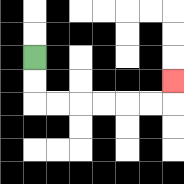{'start': '[1, 2]', 'end': '[7, 3]', 'path_directions': 'D,D,R,R,R,R,R,R,U', 'path_coordinates': '[[1, 2], [1, 3], [1, 4], [2, 4], [3, 4], [4, 4], [5, 4], [6, 4], [7, 4], [7, 3]]'}